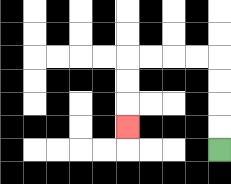{'start': '[9, 6]', 'end': '[5, 5]', 'path_directions': 'U,U,U,U,L,L,L,L,D,D,D', 'path_coordinates': '[[9, 6], [9, 5], [9, 4], [9, 3], [9, 2], [8, 2], [7, 2], [6, 2], [5, 2], [5, 3], [5, 4], [5, 5]]'}